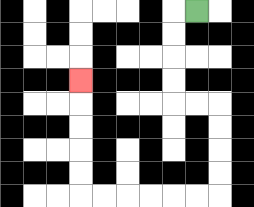{'start': '[8, 0]', 'end': '[3, 3]', 'path_directions': 'L,D,D,D,D,R,R,D,D,D,D,L,L,L,L,L,L,U,U,U,U,U', 'path_coordinates': '[[8, 0], [7, 0], [7, 1], [7, 2], [7, 3], [7, 4], [8, 4], [9, 4], [9, 5], [9, 6], [9, 7], [9, 8], [8, 8], [7, 8], [6, 8], [5, 8], [4, 8], [3, 8], [3, 7], [3, 6], [3, 5], [3, 4], [3, 3]]'}